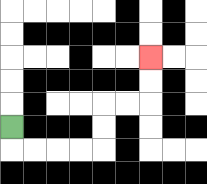{'start': '[0, 5]', 'end': '[6, 2]', 'path_directions': 'D,R,R,R,R,U,U,R,R,U,U', 'path_coordinates': '[[0, 5], [0, 6], [1, 6], [2, 6], [3, 6], [4, 6], [4, 5], [4, 4], [5, 4], [6, 4], [6, 3], [6, 2]]'}